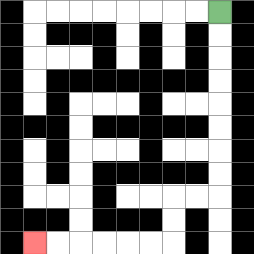{'start': '[9, 0]', 'end': '[1, 10]', 'path_directions': 'D,D,D,D,D,D,D,D,L,L,D,D,L,L,L,L,L,L', 'path_coordinates': '[[9, 0], [9, 1], [9, 2], [9, 3], [9, 4], [9, 5], [9, 6], [9, 7], [9, 8], [8, 8], [7, 8], [7, 9], [7, 10], [6, 10], [5, 10], [4, 10], [3, 10], [2, 10], [1, 10]]'}